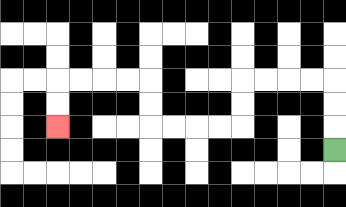{'start': '[14, 6]', 'end': '[2, 5]', 'path_directions': 'U,U,U,L,L,L,L,D,D,L,L,L,L,U,U,L,L,L,L,D,D', 'path_coordinates': '[[14, 6], [14, 5], [14, 4], [14, 3], [13, 3], [12, 3], [11, 3], [10, 3], [10, 4], [10, 5], [9, 5], [8, 5], [7, 5], [6, 5], [6, 4], [6, 3], [5, 3], [4, 3], [3, 3], [2, 3], [2, 4], [2, 5]]'}